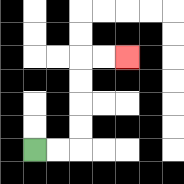{'start': '[1, 6]', 'end': '[5, 2]', 'path_directions': 'R,R,U,U,U,U,R,R', 'path_coordinates': '[[1, 6], [2, 6], [3, 6], [3, 5], [3, 4], [3, 3], [3, 2], [4, 2], [5, 2]]'}